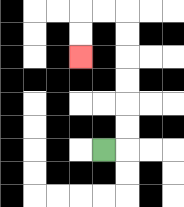{'start': '[4, 6]', 'end': '[3, 2]', 'path_directions': 'R,U,U,U,U,U,U,L,L,D,D', 'path_coordinates': '[[4, 6], [5, 6], [5, 5], [5, 4], [5, 3], [5, 2], [5, 1], [5, 0], [4, 0], [3, 0], [3, 1], [3, 2]]'}